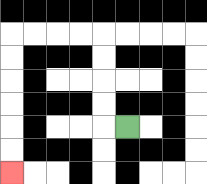{'start': '[5, 5]', 'end': '[0, 7]', 'path_directions': 'L,U,U,U,U,L,L,L,L,D,D,D,D,D,D', 'path_coordinates': '[[5, 5], [4, 5], [4, 4], [4, 3], [4, 2], [4, 1], [3, 1], [2, 1], [1, 1], [0, 1], [0, 2], [0, 3], [0, 4], [0, 5], [0, 6], [0, 7]]'}